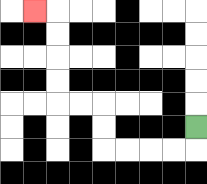{'start': '[8, 5]', 'end': '[1, 0]', 'path_directions': 'D,L,L,L,L,U,U,L,L,U,U,U,U,L', 'path_coordinates': '[[8, 5], [8, 6], [7, 6], [6, 6], [5, 6], [4, 6], [4, 5], [4, 4], [3, 4], [2, 4], [2, 3], [2, 2], [2, 1], [2, 0], [1, 0]]'}